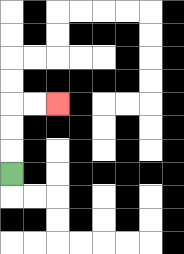{'start': '[0, 7]', 'end': '[2, 4]', 'path_directions': 'U,U,U,R,R', 'path_coordinates': '[[0, 7], [0, 6], [0, 5], [0, 4], [1, 4], [2, 4]]'}